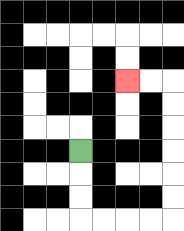{'start': '[3, 6]', 'end': '[5, 3]', 'path_directions': 'D,D,D,R,R,R,R,U,U,U,U,U,U,L,L', 'path_coordinates': '[[3, 6], [3, 7], [3, 8], [3, 9], [4, 9], [5, 9], [6, 9], [7, 9], [7, 8], [7, 7], [7, 6], [7, 5], [7, 4], [7, 3], [6, 3], [5, 3]]'}